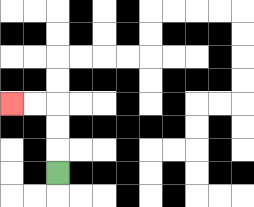{'start': '[2, 7]', 'end': '[0, 4]', 'path_directions': 'U,U,U,L,L', 'path_coordinates': '[[2, 7], [2, 6], [2, 5], [2, 4], [1, 4], [0, 4]]'}